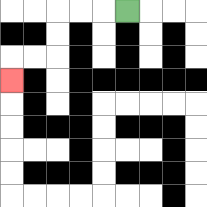{'start': '[5, 0]', 'end': '[0, 3]', 'path_directions': 'L,L,L,D,D,L,L,D', 'path_coordinates': '[[5, 0], [4, 0], [3, 0], [2, 0], [2, 1], [2, 2], [1, 2], [0, 2], [0, 3]]'}